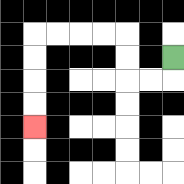{'start': '[7, 2]', 'end': '[1, 5]', 'path_directions': 'D,L,L,U,U,L,L,L,L,D,D,D,D', 'path_coordinates': '[[7, 2], [7, 3], [6, 3], [5, 3], [5, 2], [5, 1], [4, 1], [3, 1], [2, 1], [1, 1], [1, 2], [1, 3], [1, 4], [1, 5]]'}